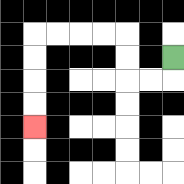{'start': '[7, 2]', 'end': '[1, 5]', 'path_directions': 'D,L,L,U,U,L,L,L,L,D,D,D,D', 'path_coordinates': '[[7, 2], [7, 3], [6, 3], [5, 3], [5, 2], [5, 1], [4, 1], [3, 1], [2, 1], [1, 1], [1, 2], [1, 3], [1, 4], [1, 5]]'}